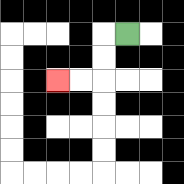{'start': '[5, 1]', 'end': '[2, 3]', 'path_directions': 'L,D,D,L,L', 'path_coordinates': '[[5, 1], [4, 1], [4, 2], [4, 3], [3, 3], [2, 3]]'}